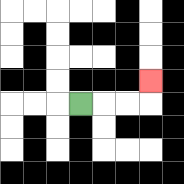{'start': '[3, 4]', 'end': '[6, 3]', 'path_directions': 'R,R,R,U', 'path_coordinates': '[[3, 4], [4, 4], [5, 4], [6, 4], [6, 3]]'}